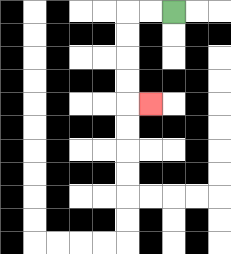{'start': '[7, 0]', 'end': '[6, 4]', 'path_directions': 'L,L,D,D,D,D,R', 'path_coordinates': '[[7, 0], [6, 0], [5, 0], [5, 1], [5, 2], [5, 3], [5, 4], [6, 4]]'}